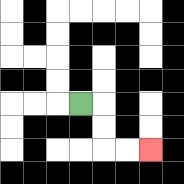{'start': '[3, 4]', 'end': '[6, 6]', 'path_directions': 'R,D,D,R,R', 'path_coordinates': '[[3, 4], [4, 4], [4, 5], [4, 6], [5, 6], [6, 6]]'}